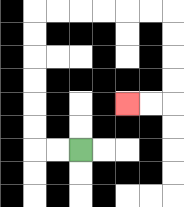{'start': '[3, 6]', 'end': '[5, 4]', 'path_directions': 'L,L,U,U,U,U,U,U,R,R,R,R,R,R,D,D,D,D,L,L', 'path_coordinates': '[[3, 6], [2, 6], [1, 6], [1, 5], [1, 4], [1, 3], [1, 2], [1, 1], [1, 0], [2, 0], [3, 0], [4, 0], [5, 0], [6, 0], [7, 0], [7, 1], [7, 2], [7, 3], [7, 4], [6, 4], [5, 4]]'}